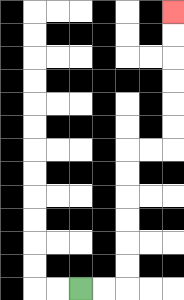{'start': '[3, 12]', 'end': '[7, 0]', 'path_directions': 'R,R,U,U,U,U,U,U,R,R,U,U,U,U,U,U', 'path_coordinates': '[[3, 12], [4, 12], [5, 12], [5, 11], [5, 10], [5, 9], [5, 8], [5, 7], [5, 6], [6, 6], [7, 6], [7, 5], [7, 4], [7, 3], [7, 2], [7, 1], [7, 0]]'}